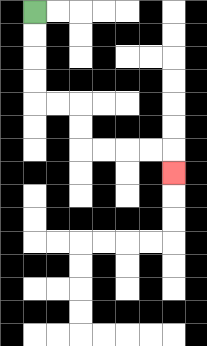{'start': '[1, 0]', 'end': '[7, 7]', 'path_directions': 'D,D,D,D,R,R,D,D,R,R,R,R,D', 'path_coordinates': '[[1, 0], [1, 1], [1, 2], [1, 3], [1, 4], [2, 4], [3, 4], [3, 5], [3, 6], [4, 6], [5, 6], [6, 6], [7, 6], [7, 7]]'}